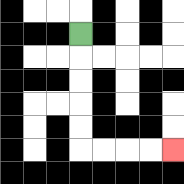{'start': '[3, 1]', 'end': '[7, 6]', 'path_directions': 'D,D,D,D,D,R,R,R,R', 'path_coordinates': '[[3, 1], [3, 2], [3, 3], [3, 4], [3, 5], [3, 6], [4, 6], [5, 6], [6, 6], [7, 6]]'}